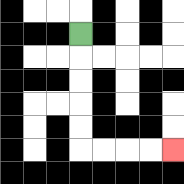{'start': '[3, 1]', 'end': '[7, 6]', 'path_directions': 'D,D,D,D,D,R,R,R,R', 'path_coordinates': '[[3, 1], [3, 2], [3, 3], [3, 4], [3, 5], [3, 6], [4, 6], [5, 6], [6, 6], [7, 6]]'}